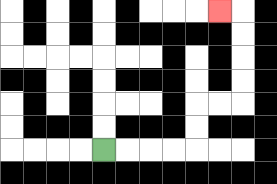{'start': '[4, 6]', 'end': '[9, 0]', 'path_directions': 'R,R,R,R,U,U,R,R,U,U,U,U,L', 'path_coordinates': '[[4, 6], [5, 6], [6, 6], [7, 6], [8, 6], [8, 5], [8, 4], [9, 4], [10, 4], [10, 3], [10, 2], [10, 1], [10, 0], [9, 0]]'}